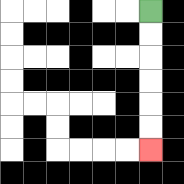{'start': '[6, 0]', 'end': '[6, 6]', 'path_directions': 'D,D,D,D,D,D', 'path_coordinates': '[[6, 0], [6, 1], [6, 2], [6, 3], [6, 4], [6, 5], [6, 6]]'}